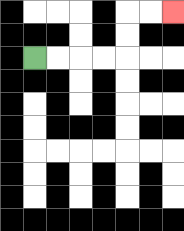{'start': '[1, 2]', 'end': '[7, 0]', 'path_directions': 'R,R,R,R,U,U,R,R', 'path_coordinates': '[[1, 2], [2, 2], [3, 2], [4, 2], [5, 2], [5, 1], [5, 0], [6, 0], [7, 0]]'}